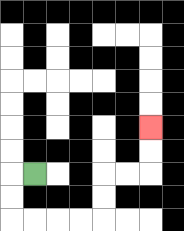{'start': '[1, 7]', 'end': '[6, 5]', 'path_directions': 'L,D,D,R,R,R,R,U,U,R,R,U,U', 'path_coordinates': '[[1, 7], [0, 7], [0, 8], [0, 9], [1, 9], [2, 9], [3, 9], [4, 9], [4, 8], [4, 7], [5, 7], [6, 7], [6, 6], [6, 5]]'}